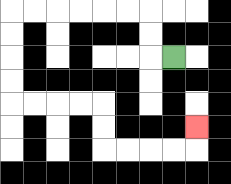{'start': '[7, 2]', 'end': '[8, 5]', 'path_directions': 'L,U,U,L,L,L,L,L,L,D,D,D,D,R,R,R,R,D,D,R,R,R,R,U', 'path_coordinates': '[[7, 2], [6, 2], [6, 1], [6, 0], [5, 0], [4, 0], [3, 0], [2, 0], [1, 0], [0, 0], [0, 1], [0, 2], [0, 3], [0, 4], [1, 4], [2, 4], [3, 4], [4, 4], [4, 5], [4, 6], [5, 6], [6, 6], [7, 6], [8, 6], [8, 5]]'}